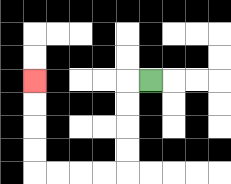{'start': '[6, 3]', 'end': '[1, 3]', 'path_directions': 'L,D,D,D,D,L,L,L,L,U,U,U,U', 'path_coordinates': '[[6, 3], [5, 3], [5, 4], [5, 5], [5, 6], [5, 7], [4, 7], [3, 7], [2, 7], [1, 7], [1, 6], [1, 5], [1, 4], [1, 3]]'}